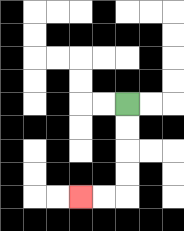{'start': '[5, 4]', 'end': '[3, 8]', 'path_directions': 'D,D,D,D,L,L', 'path_coordinates': '[[5, 4], [5, 5], [5, 6], [5, 7], [5, 8], [4, 8], [3, 8]]'}